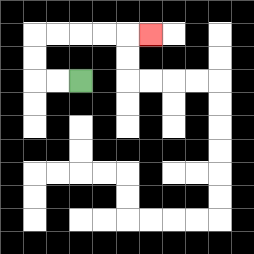{'start': '[3, 3]', 'end': '[6, 1]', 'path_directions': 'L,L,U,U,R,R,R,R,R', 'path_coordinates': '[[3, 3], [2, 3], [1, 3], [1, 2], [1, 1], [2, 1], [3, 1], [4, 1], [5, 1], [6, 1]]'}